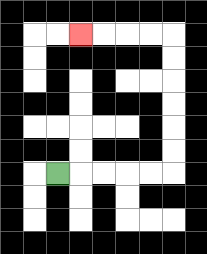{'start': '[2, 7]', 'end': '[3, 1]', 'path_directions': 'R,R,R,R,R,U,U,U,U,U,U,L,L,L,L', 'path_coordinates': '[[2, 7], [3, 7], [4, 7], [5, 7], [6, 7], [7, 7], [7, 6], [7, 5], [7, 4], [7, 3], [7, 2], [7, 1], [6, 1], [5, 1], [4, 1], [3, 1]]'}